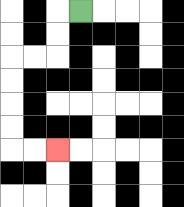{'start': '[3, 0]', 'end': '[2, 6]', 'path_directions': 'L,D,D,L,L,D,D,D,D,R,R', 'path_coordinates': '[[3, 0], [2, 0], [2, 1], [2, 2], [1, 2], [0, 2], [0, 3], [0, 4], [0, 5], [0, 6], [1, 6], [2, 6]]'}